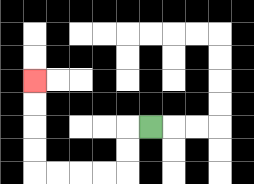{'start': '[6, 5]', 'end': '[1, 3]', 'path_directions': 'L,D,D,L,L,L,L,U,U,U,U', 'path_coordinates': '[[6, 5], [5, 5], [5, 6], [5, 7], [4, 7], [3, 7], [2, 7], [1, 7], [1, 6], [1, 5], [1, 4], [1, 3]]'}